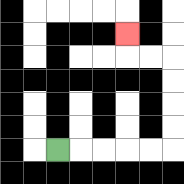{'start': '[2, 6]', 'end': '[5, 1]', 'path_directions': 'R,R,R,R,R,U,U,U,U,L,L,U', 'path_coordinates': '[[2, 6], [3, 6], [4, 6], [5, 6], [6, 6], [7, 6], [7, 5], [7, 4], [7, 3], [7, 2], [6, 2], [5, 2], [5, 1]]'}